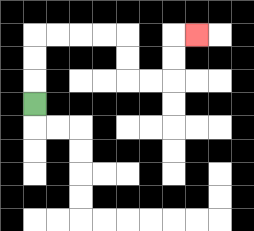{'start': '[1, 4]', 'end': '[8, 1]', 'path_directions': 'U,U,U,R,R,R,R,D,D,R,R,U,U,R', 'path_coordinates': '[[1, 4], [1, 3], [1, 2], [1, 1], [2, 1], [3, 1], [4, 1], [5, 1], [5, 2], [5, 3], [6, 3], [7, 3], [7, 2], [7, 1], [8, 1]]'}